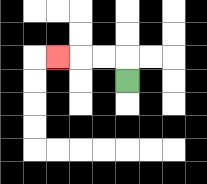{'start': '[5, 3]', 'end': '[2, 2]', 'path_directions': 'U,L,L,L', 'path_coordinates': '[[5, 3], [5, 2], [4, 2], [3, 2], [2, 2]]'}